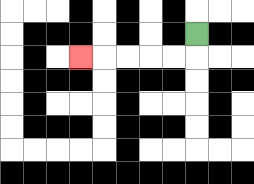{'start': '[8, 1]', 'end': '[3, 2]', 'path_directions': 'D,L,L,L,L,L', 'path_coordinates': '[[8, 1], [8, 2], [7, 2], [6, 2], [5, 2], [4, 2], [3, 2]]'}